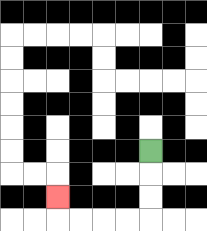{'start': '[6, 6]', 'end': '[2, 8]', 'path_directions': 'D,D,D,L,L,L,L,U', 'path_coordinates': '[[6, 6], [6, 7], [6, 8], [6, 9], [5, 9], [4, 9], [3, 9], [2, 9], [2, 8]]'}